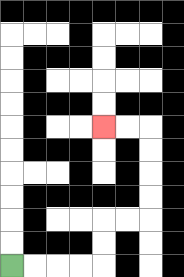{'start': '[0, 11]', 'end': '[4, 5]', 'path_directions': 'R,R,R,R,U,U,R,R,U,U,U,U,L,L', 'path_coordinates': '[[0, 11], [1, 11], [2, 11], [3, 11], [4, 11], [4, 10], [4, 9], [5, 9], [6, 9], [6, 8], [6, 7], [6, 6], [6, 5], [5, 5], [4, 5]]'}